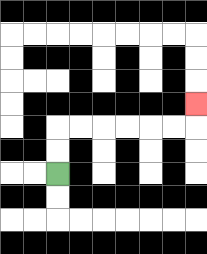{'start': '[2, 7]', 'end': '[8, 4]', 'path_directions': 'U,U,R,R,R,R,R,R,U', 'path_coordinates': '[[2, 7], [2, 6], [2, 5], [3, 5], [4, 5], [5, 5], [6, 5], [7, 5], [8, 5], [8, 4]]'}